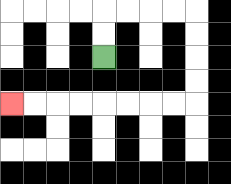{'start': '[4, 2]', 'end': '[0, 4]', 'path_directions': 'U,U,R,R,R,R,D,D,D,D,L,L,L,L,L,L,L,L', 'path_coordinates': '[[4, 2], [4, 1], [4, 0], [5, 0], [6, 0], [7, 0], [8, 0], [8, 1], [8, 2], [8, 3], [8, 4], [7, 4], [6, 4], [5, 4], [4, 4], [3, 4], [2, 4], [1, 4], [0, 4]]'}